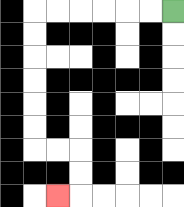{'start': '[7, 0]', 'end': '[2, 8]', 'path_directions': 'L,L,L,L,L,L,D,D,D,D,D,D,R,R,D,D,L', 'path_coordinates': '[[7, 0], [6, 0], [5, 0], [4, 0], [3, 0], [2, 0], [1, 0], [1, 1], [1, 2], [1, 3], [1, 4], [1, 5], [1, 6], [2, 6], [3, 6], [3, 7], [3, 8], [2, 8]]'}